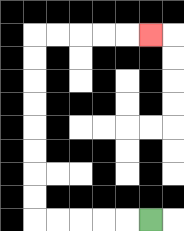{'start': '[6, 9]', 'end': '[6, 1]', 'path_directions': 'L,L,L,L,L,U,U,U,U,U,U,U,U,R,R,R,R,R', 'path_coordinates': '[[6, 9], [5, 9], [4, 9], [3, 9], [2, 9], [1, 9], [1, 8], [1, 7], [1, 6], [1, 5], [1, 4], [1, 3], [1, 2], [1, 1], [2, 1], [3, 1], [4, 1], [5, 1], [6, 1]]'}